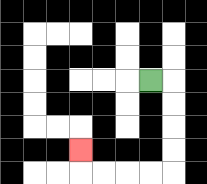{'start': '[6, 3]', 'end': '[3, 6]', 'path_directions': 'R,D,D,D,D,L,L,L,L,U', 'path_coordinates': '[[6, 3], [7, 3], [7, 4], [7, 5], [7, 6], [7, 7], [6, 7], [5, 7], [4, 7], [3, 7], [3, 6]]'}